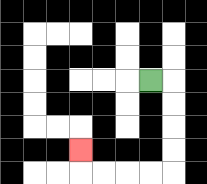{'start': '[6, 3]', 'end': '[3, 6]', 'path_directions': 'R,D,D,D,D,L,L,L,L,U', 'path_coordinates': '[[6, 3], [7, 3], [7, 4], [7, 5], [7, 6], [7, 7], [6, 7], [5, 7], [4, 7], [3, 7], [3, 6]]'}